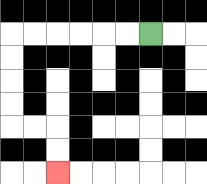{'start': '[6, 1]', 'end': '[2, 7]', 'path_directions': 'L,L,L,L,L,L,D,D,D,D,R,R,D,D', 'path_coordinates': '[[6, 1], [5, 1], [4, 1], [3, 1], [2, 1], [1, 1], [0, 1], [0, 2], [0, 3], [0, 4], [0, 5], [1, 5], [2, 5], [2, 6], [2, 7]]'}